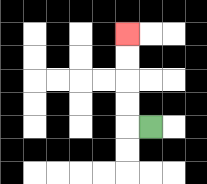{'start': '[6, 5]', 'end': '[5, 1]', 'path_directions': 'L,U,U,U,U', 'path_coordinates': '[[6, 5], [5, 5], [5, 4], [5, 3], [5, 2], [5, 1]]'}